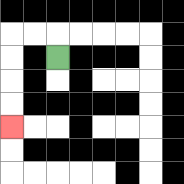{'start': '[2, 2]', 'end': '[0, 5]', 'path_directions': 'U,L,L,D,D,D,D', 'path_coordinates': '[[2, 2], [2, 1], [1, 1], [0, 1], [0, 2], [0, 3], [0, 4], [0, 5]]'}